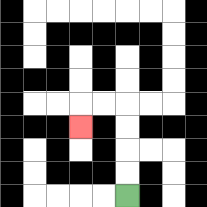{'start': '[5, 8]', 'end': '[3, 5]', 'path_directions': 'U,U,U,U,L,L,D', 'path_coordinates': '[[5, 8], [5, 7], [5, 6], [5, 5], [5, 4], [4, 4], [3, 4], [3, 5]]'}